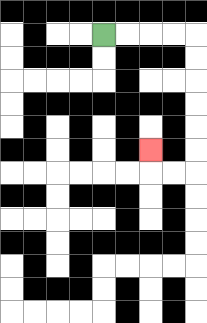{'start': '[4, 1]', 'end': '[6, 6]', 'path_directions': 'R,R,R,R,D,D,D,D,D,D,L,L,U', 'path_coordinates': '[[4, 1], [5, 1], [6, 1], [7, 1], [8, 1], [8, 2], [8, 3], [8, 4], [8, 5], [8, 6], [8, 7], [7, 7], [6, 7], [6, 6]]'}